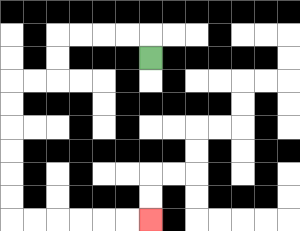{'start': '[6, 2]', 'end': '[6, 9]', 'path_directions': 'U,L,L,L,L,D,D,L,L,D,D,D,D,D,D,R,R,R,R,R,R', 'path_coordinates': '[[6, 2], [6, 1], [5, 1], [4, 1], [3, 1], [2, 1], [2, 2], [2, 3], [1, 3], [0, 3], [0, 4], [0, 5], [0, 6], [0, 7], [0, 8], [0, 9], [1, 9], [2, 9], [3, 9], [4, 9], [5, 9], [6, 9]]'}